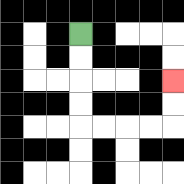{'start': '[3, 1]', 'end': '[7, 3]', 'path_directions': 'D,D,D,D,R,R,R,R,U,U', 'path_coordinates': '[[3, 1], [3, 2], [3, 3], [3, 4], [3, 5], [4, 5], [5, 5], [6, 5], [7, 5], [7, 4], [7, 3]]'}